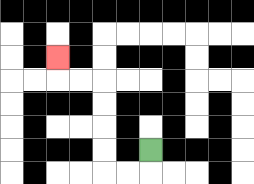{'start': '[6, 6]', 'end': '[2, 2]', 'path_directions': 'D,L,L,U,U,U,U,L,L,U', 'path_coordinates': '[[6, 6], [6, 7], [5, 7], [4, 7], [4, 6], [4, 5], [4, 4], [4, 3], [3, 3], [2, 3], [2, 2]]'}